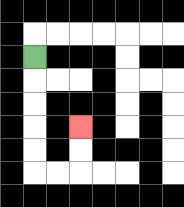{'start': '[1, 2]', 'end': '[3, 5]', 'path_directions': 'D,D,D,D,D,R,R,U,U', 'path_coordinates': '[[1, 2], [1, 3], [1, 4], [1, 5], [1, 6], [1, 7], [2, 7], [3, 7], [3, 6], [3, 5]]'}